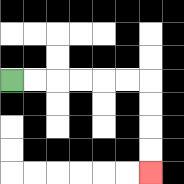{'start': '[0, 3]', 'end': '[6, 7]', 'path_directions': 'R,R,R,R,R,R,D,D,D,D', 'path_coordinates': '[[0, 3], [1, 3], [2, 3], [3, 3], [4, 3], [5, 3], [6, 3], [6, 4], [6, 5], [6, 6], [6, 7]]'}